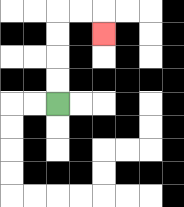{'start': '[2, 4]', 'end': '[4, 1]', 'path_directions': 'U,U,U,U,R,R,D', 'path_coordinates': '[[2, 4], [2, 3], [2, 2], [2, 1], [2, 0], [3, 0], [4, 0], [4, 1]]'}